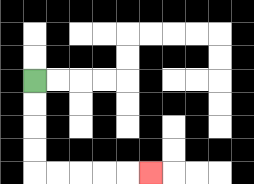{'start': '[1, 3]', 'end': '[6, 7]', 'path_directions': 'D,D,D,D,R,R,R,R,R', 'path_coordinates': '[[1, 3], [1, 4], [1, 5], [1, 6], [1, 7], [2, 7], [3, 7], [4, 7], [5, 7], [6, 7]]'}